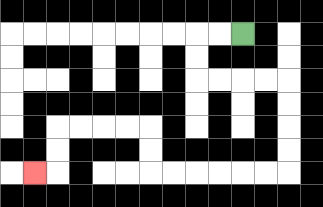{'start': '[10, 1]', 'end': '[1, 7]', 'path_directions': 'L,L,D,D,R,R,R,R,D,D,D,D,L,L,L,L,L,L,U,U,L,L,L,L,D,D,L', 'path_coordinates': '[[10, 1], [9, 1], [8, 1], [8, 2], [8, 3], [9, 3], [10, 3], [11, 3], [12, 3], [12, 4], [12, 5], [12, 6], [12, 7], [11, 7], [10, 7], [9, 7], [8, 7], [7, 7], [6, 7], [6, 6], [6, 5], [5, 5], [4, 5], [3, 5], [2, 5], [2, 6], [2, 7], [1, 7]]'}